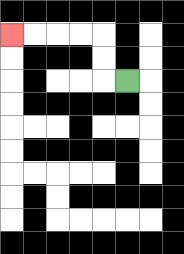{'start': '[5, 3]', 'end': '[0, 1]', 'path_directions': 'L,U,U,L,L,L,L', 'path_coordinates': '[[5, 3], [4, 3], [4, 2], [4, 1], [3, 1], [2, 1], [1, 1], [0, 1]]'}